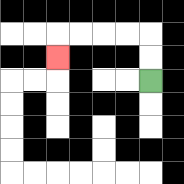{'start': '[6, 3]', 'end': '[2, 2]', 'path_directions': 'U,U,L,L,L,L,D', 'path_coordinates': '[[6, 3], [6, 2], [6, 1], [5, 1], [4, 1], [3, 1], [2, 1], [2, 2]]'}